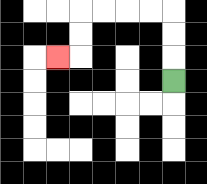{'start': '[7, 3]', 'end': '[2, 2]', 'path_directions': 'U,U,U,L,L,L,L,D,D,L', 'path_coordinates': '[[7, 3], [7, 2], [7, 1], [7, 0], [6, 0], [5, 0], [4, 0], [3, 0], [3, 1], [3, 2], [2, 2]]'}